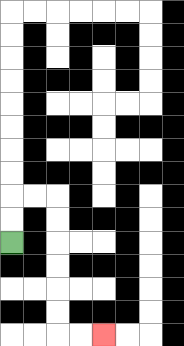{'start': '[0, 10]', 'end': '[4, 14]', 'path_directions': 'U,U,R,R,D,D,D,D,D,D,R,R', 'path_coordinates': '[[0, 10], [0, 9], [0, 8], [1, 8], [2, 8], [2, 9], [2, 10], [2, 11], [2, 12], [2, 13], [2, 14], [3, 14], [4, 14]]'}